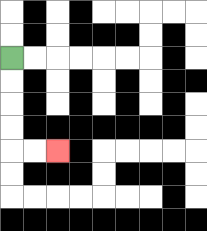{'start': '[0, 2]', 'end': '[2, 6]', 'path_directions': 'D,D,D,D,R,R', 'path_coordinates': '[[0, 2], [0, 3], [0, 4], [0, 5], [0, 6], [1, 6], [2, 6]]'}